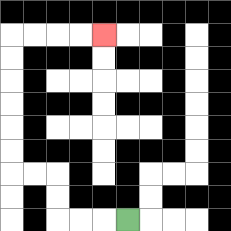{'start': '[5, 9]', 'end': '[4, 1]', 'path_directions': 'L,L,L,U,U,L,L,U,U,U,U,U,U,R,R,R,R', 'path_coordinates': '[[5, 9], [4, 9], [3, 9], [2, 9], [2, 8], [2, 7], [1, 7], [0, 7], [0, 6], [0, 5], [0, 4], [0, 3], [0, 2], [0, 1], [1, 1], [2, 1], [3, 1], [4, 1]]'}